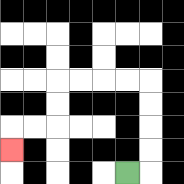{'start': '[5, 7]', 'end': '[0, 6]', 'path_directions': 'R,U,U,U,U,L,L,L,L,D,D,L,L,D', 'path_coordinates': '[[5, 7], [6, 7], [6, 6], [6, 5], [6, 4], [6, 3], [5, 3], [4, 3], [3, 3], [2, 3], [2, 4], [2, 5], [1, 5], [0, 5], [0, 6]]'}